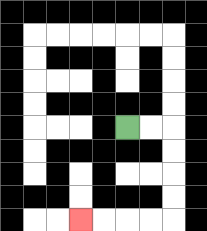{'start': '[5, 5]', 'end': '[3, 9]', 'path_directions': 'R,R,D,D,D,D,L,L,L,L', 'path_coordinates': '[[5, 5], [6, 5], [7, 5], [7, 6], [7, 7], [7, 8], [7, 9], [6, 9], [5, 9], [4, 9], [3, 9]]'}